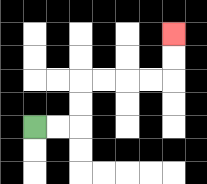{'start': '[1, 5]', 'end': '[7, 1]', 'path_directions': 'R,R,U,U,R,R,R,R,U,U', 'path_coordinates': '[[1, 5], [2, 5], [3, 5], [3, 4], [3, 3], [4, 3], [5, 3], [6, 3], [7, 3], [7, 2], [7, 1]]'}